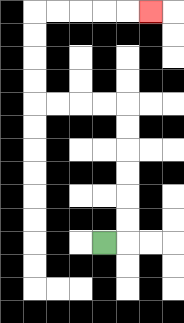{'start': '[4, 10]', 'end': '[6, 0]', 'path_directions': 'R,U,U,U,U,U,U,L,L,L,L,U,U,U,U,R,R,R,R,R', 'path_coordinates': '[[4, 10], [5, 10], [5, 9], [5, 8], [5, 7], [5, 6], [5, 5], [5, 4], [4, 4], [3, 4], [2, 4], [1, 4], [1, 3], [1, 2], [1, 1], [1, 0], [2, 0], [3, 0], [4, 0], [5, 0], [6, 0]]'}